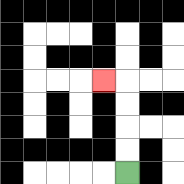{'start': '[5, 7]', 'end': '[4, 3]', 'path_directions': 'U,U,U,U,L', 'path_coordinates': '[[5, 7], [5, 6], [5, 5], [5, 4], [5, 3], [4, 3]]'}